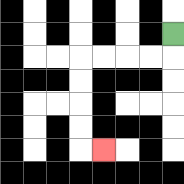{'start': '[7, 1]', 'end': '[4, 6]', 'path_directions': 'D,L,L,L,L,D,D,D,D,R', 'path_coordinates': '[[7, 1], [7, 2], [6, 2], [5, 2], [4, 2], [3, 2], [3, 3], [3, 4], [3, 5], [3, 6], [4, 6]]'}